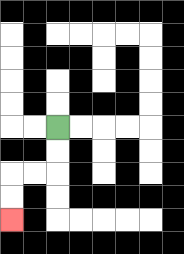{'start': '[2, 5]', 'end': '[0, 9]', 'path_directions': 'D,D,L,L,D,D', 'path_coordinates': '[[2, 5], [2, 6], [2, 7], [1, 7], [0, 7], [0, 8], [0, 9]]'}